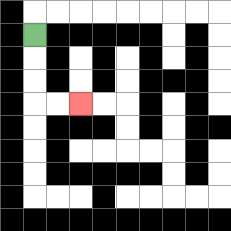{'start': '[1, 1]', 'end': '[3, 4]', 'path_directions': 'D,D,D,R,R', 'path_coordinates': '[[1, 1], [1, 2], [1, 3], [1, 4], [2, 4], [3, 4]]'}